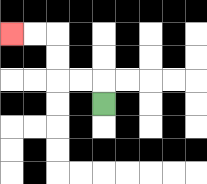{'start': '[4, 4]', 'end': '[0, 1]', 'path_directions': 'U,L,L,U,U,L,L', 'path_coordinates': '[[4, 4], [4, 3], [3, 3], [2, 3], [2, 2], [2, 1], [1, 1], [0, 1]]'}